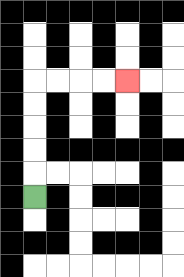{'start': '[1, 8]', 'end': '[5, 3]', 'path_directions': 'U,U,U,U,U,R,R,R,R', 'path_coordinates': '[[1, 8], [1, 7], [1, 6], [1, 5], [1, 4], [1, 3], [2, 3], [3, 3], [4, 3], [5, 3]]'}